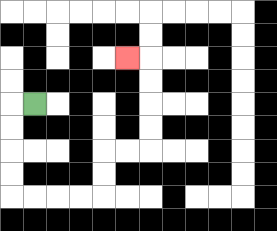{'start': '[1, 4]', 'end': '[5, 2]', 'path_directions': 'L,D,D,D,D,R,R,R,R,U,U,R,R,U,U,U,U,L', 'path_coordinates': '[[1, 4], [0, 4], [0, 5], [0, 6], [0, 7], [0, 8], [1, 8], [2, 8], [3, 8], [4, 8], [4, 7], [4, 6], [5, 6], [6, 6], [6, 5], [6, 4], [6, 3], [6, 2], [5, 2]]'}